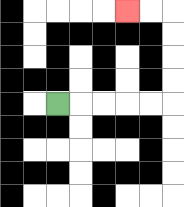{'start': '[2, 4]', 'end': '[5, 0]', 'path_directions': 'R,R,R,R,R,U,U,U,U,L,L', 'path_coordinates': '[[2, 4], [3, 4], [4, 4], [5, 4], [6, 4], [7, 4], [7, 3], [7, 2], [7, 1], [7, 0], [6, 0], [5, 0]]'}